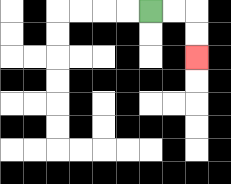{'start': '[6, 0]', 'end': '[8, 2]', 'path_directions': 'R,R,D,D', 'path_coordinates': '[[6, 0], [7, 0], [8, 0], [8, 1], [8, 2]]'}